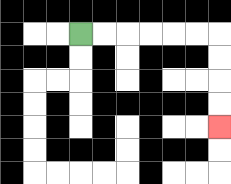{'start': '[3, 1]', 'end': '[9, 5]', 'path_directions': 'R,R,R,R,R,R,D,D,D,D', 'path_coordinates': '[[3, 1], [4, 1], [5, 1], [6, 1], [7, 1], [8, 1], [9, 1], [9, 2], [9, 3], [9, 4], [9, 5]]'}